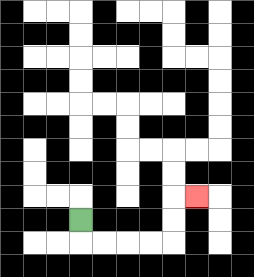{'start': '[3, 9]', 'end': '[8, 8]', 'path_directions': 'D,R,R,R,R,U,U,R', 'path_coordinates': '[[3, 9], [3, 10], [4, 10], [5, 10], [6, 10], [7, 10], [7, 9], [7, 8], [8, 8]]'}